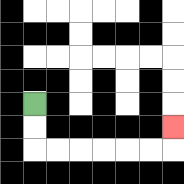{'start': '[1, 4]', 'end': '[7, 5]', 'path_directions': 'D,D,R,R,R,R,R,R,U', 'path_coordinates': '[[1, 4], [1, 5], [1, 6], [2, 6], [3, 6], [4, 6], [5, 6], [6, 6], [7, 6], [7, 5]]'}